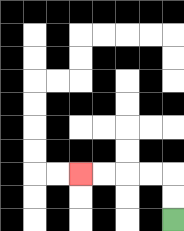{'start': '[7, 9]', 'end': '[3, 7]', 'path_directions': 'U,U,L,L,L,L', 'path_coordinates': '[[7, 9], [7, 8], [7, 7], [6, 7], [5, 7], [4, 7], [3, 7]]'}